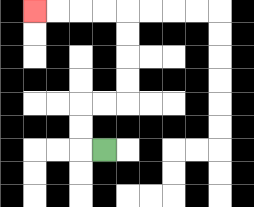{'start': '[4, 6]', 'end': '[1, 0]', 'path_directions': 'L,U,U,R,R,U,U,U,U,L,L,L,L', 'path_coordinates': '[[4, 6], [3, 6], [3, 5], [3, 4], [4, 4], [5, 4], [5, 3], [5, 2], [5, 1], [5, 0], [4, 0], [3, 0], [2, 0], [1, 0]]'}